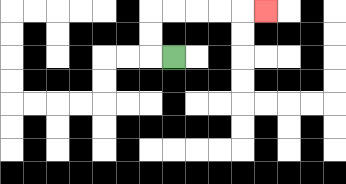{'start': '[7, 2]', 'end': '[11, 0]', 'path_directions': 'L,U,U,R,R,R,R,R', 'path_coordinates': '[[7, 2], [6, 2], [6, 1], [6, 0], [7, 0], [8, 0], [9, 0], [10, 0], [11, 0]]'}